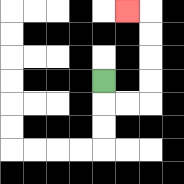{'start': '[4, 3]', 'end': '[5, 0]', 'path_directions': 'D,R,R,U,U,U,U,L', 'path_coordinates': '[[4, 3], [4, 4], [5, 4], [6, 4], [6, 3], [6, 2], [6, 1], [6, 0], [5, 0]]'}